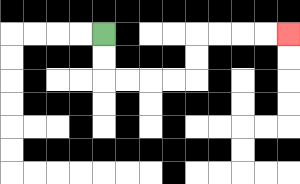{'start': '[4, 1]', 'end': '[12, 1]', 'path_directions': 'D,D,R,R,R,R,U,U,R,R,R,R', 'path_coordinates': '[[4, 1], [4, 2], [4, 3], [5, 3], [6, 3], [7, 3], [8, 3], [8, 2], [8, 1], [9, 1], [10, 1], [11, 1], [12, 1]]'}